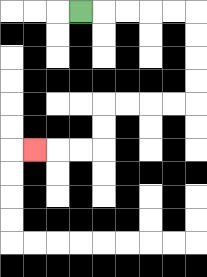{'start': '[3, 0]', 'end': '[1, 6]', 'path_directions': 'R,R,R,R,R,D,D,D,D,L,L,L,L,D,D,L,L,L', 'path_coordinates': '[[3, 0], [4, 0], [5, 0], [6, 0], [7, 0], [8, 0], [8, 1], [8, 2], [8, 3], [8, 4], [7, 4], [6, 4], [5, 4], [4, 4], [4, 5], [4, 6], [3, 6], [2, 6], [1, 6]]'}